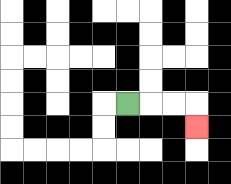{'start': '[5, 4]', 'end': '[8, 5]', 'path_directions': 'R,R,R,D', 'path_coordinates': '[[5, 4], [6, 4], [7, 4], [8, 4], [8, 5]]'}